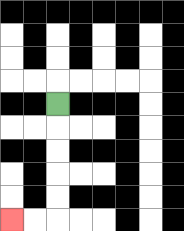{'start': '[2, 4]', 'end': '[0, 9]', 'path_directions': 'D,D,D,D,D,L,L', 'path_coordinates': '[[2, 4], [2, 5], [2, 6], [2, 7], [2, 8], [2, 9], [1, 9], [0, 9]]'}